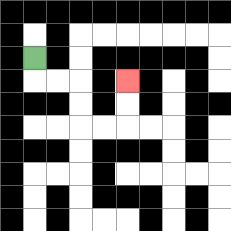{'start': '[1, 2]', 'end': '[5, 3]', 'path_directions': 'D,R,R,D,D,R,R,U,U', 'path_coordinates': '[[1, 2], [1, 3], [2, 3], [3, 3], [3, 4], [3, 5], [4, 5], [5, 5], [5, 4], [5, 3]]'}